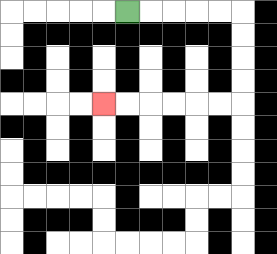{'start': '[5, 0]', 'end': '[4, 4]', 'path_directions': 'R,R,R,R,R,D,D,D,D,L,L,L,L,L,L', 'path_coordinates': '[[5, 0], [6, 0], [7, 0], [8, 0], [9, 0], [10, 0], [10, 1], [10, 2], [10, 3], [10, 4], [9, 4], [8, 4], [7, 4], [6, 4], [5, 4], [4, 4]]'}